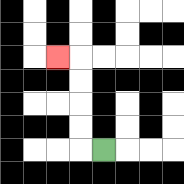{'start': '[4, 6]', 'end': '[2, 2]', 'path_directions': 'L,U,U,U,U,L', 'path_coordinates': '[[4, 6], [3, 6], [3, 5], [3, 4], [3, 3], [3, 2], [2, 2]]'}